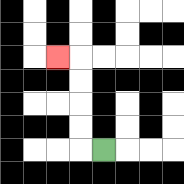{'start': '[4, 6]', 'end': '[2, 2]', 'path_directions': 'L,U,U,U,U,L', 'path_coordinates': '[[4, 6], [3, 6], [3, 5], [3, 4], [3, 3], [3, 2], [2, 2]]'}